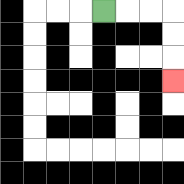{'start': '[4, 0]', 'end': '[7, 3]', 'path_directions': 'R,R,R,D,D,D', 'path_coordinates': '[[4, 0], [5, 0], [6, 0], [7, 0], [7, 1], [7, 2], [7, 3]]'}